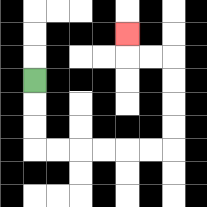{'start': '[1, 3]', 'end': '[5, 1]', 'path_directions': 'D,D,D,R,R,R,R,R,R,U,U,U,U,L,L,U', 'path_coordinates': '[[1, 3], [1, 4], [1, 5], [1, 6], [2, 6], [3, 6], [4, 6], [5, 6], [6, 6], [7, 6], [7, 5], [7, 4], [7, 3], [7, 2], [6, 2], [5, 2], [5, 1]]'}